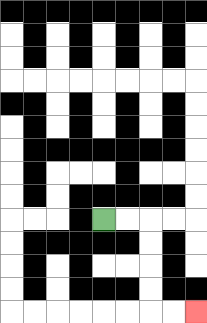{'start': '[4, 9]', 'end': '[8, 13]', 'path_directions': 'R,R,D,D,D,D,R,R', 'path_coordinates': '[[4, 9], [5, 9], [6, 9], [6, 10], [6, 11], [6, 12], [6, 13], [7, 13], [8, 13]]'}